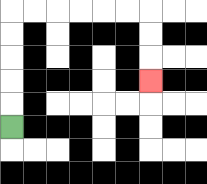{'start': '[0, 5]', 'end': '[6, 3]', 'path_directions': 'U,U,U,U,U,R,R,R,R,R,R,D,D,D', 'path_coordinates': '[[0, 5], [0, 4], [0, 3], [0, 2], [0, 1], [0, 0], [1, 0], [2, 0], [3, 0], [4, 0], [5, 0], [6, 0], [6, 1], [6, 2], [6, 3]]'}